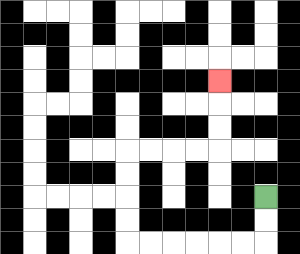{'start': '[11, 8]', 'end': '[9, 3]', 'path_directions': 'D,D,L,L,L,L,L,L,U,U,U,U,R,R,R,R,U,U,U', 'path_coordinates': '[[11, 8], [11, 9], [11, 10], [10, 10], [9, 10], [8, 10], [7, 10], [6, 10], [5, 10], [5, 9], [5, 8], [5, 7], [5, 6], [6, 6], [7, 6], [8, 6], [9, 6], [9, 5], [9, 4], [9, 3]]'}